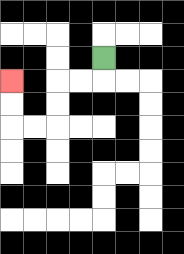{'start': '[4, 2]', 'end': '[0, 3]', 'path_directions': 'D,L,L,D,D,L,L,U,U', 'path_coordinates': '[[4, 2], [4, 3], [3, 3], [2, 3], [2, 4], [2, 5], [1, 5], [0, 5], [0, 4], [0, 3]]'}